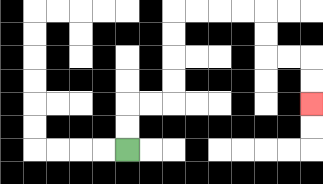{'start': '[5, 6]', 'end': '[13, 4]', 'path_directions': 'U,U,R,R,U,U,U,U,R,R,R,R,D,D,R,R,D,D', 'path_coordinates': '[[5, 6], [5, 5], [5, 4], [6, 4], [7, 4], [7, 3], [7, 2], [7, 1], [7, 0], [8, 0], [9, 0], [10, 0], [11, 0], [11, 1], [11, 2], [12, 2], [13, 2], [13, 3], [13, 4]]'}